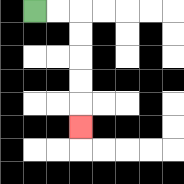{'start': '[1, 0]', 'end': '[3, 5]', 'path_directions': 'R,R,D,D,D,D,D', 'path_coordinates': '[[1, 0], [2, 0], [3, 0], [3, 1], [3, 2], [3, 3], [3, 4], [3, 5]]'}